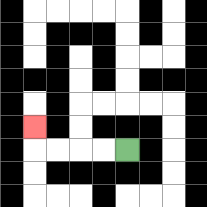{'start': '[5, 6]', 'end': '[1, 5]', 'path_directions': 'L,L,L,L,U', 'path_coordinates': '[[5, 6], [4, 6], [3, 6], [2, 6], [1, 6], [1, 5]]'}